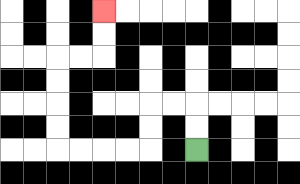{'start': '[8, 6]', 'end': '[4, 0]', 'path_directions': 'U,U,L,L,D,D,L,L,L,L,U,U,U,U,R,R,U,U', 'path_coordinates': '[[8, 6], [8, 5], [8, 4], [7, 4], [6, 4], [6, 5], [6, 6], [5, 6], [4, 6], [3, 6], [2, 6], [2, 5], [2, 4], [2, 3], [2, 2], [3, 2], [4, 2], [4, 1], [4, 0]]'}